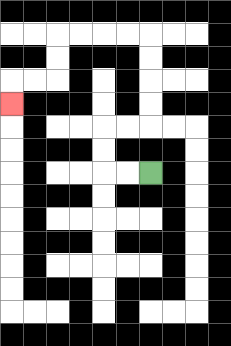{'start': '[6, 7]', 'end': '[0, 4]', 'path_directions': 'L,L,U,U,R,R,U,U,U,U,L,L,L,L,D,D,L,L,D', 'path_coordinates': '[[6, 7], [5, 7], [4, 7], [4, 6], [4, 5], [5, 5], [6, 5], [6, 4], [6, 3], [6, 2], [6, 1], [5, 1], [4, 1], [3, 1], [2, 1], [2, 2], [2, 3], [1, 3], [0, 3], [0, 4]]'}